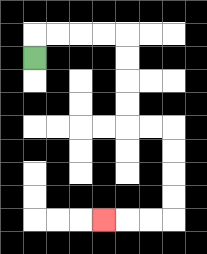{'start': '[1, 2]', 'end': '[4, 9]', 'path_directions': 'U,R,R,R,R,D,D,D,D,R,R,D,D,D,D,L,L,L', 'path_coordinates': '[[1, 2], [1, 1], [2, 1], [3, 1], [4, 1], [5, 1], [5, 2], [5, 3], [5, 4], [5, 5], [6, 5], [7, 5], [7, 6], [7, 7], [7, 8], [7, 9], [6, 9], [5, 9], [4, 9]]'}